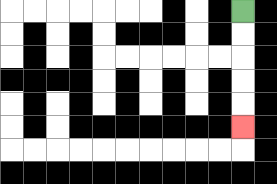{'start': '[10, 0]', 'end': '[10, 5]', 'path_directions': 'D,D,D,D,D', 'path_coordinates': '[[10, 0], [10, 1], [10, 2], [10, 3], [10, 4], [10, 5]]'}